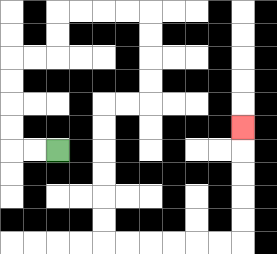{'start': '[2, 6]', 'end': '[10, 5]', 'path_directions': 'L,L,U,U,U,U,R,R,U,U,R,R,R,R,D,D,D,D,L,L,D,D,D,D,D,D,R,R,R,R,R,R,U,U,U,U,U', 'path_coordinates': '[[2, 6], [1, 6], [0, 6], [0, 5], [0, 4], [0, 3], [0, 2], [1, 2], [2, 2], [2, 1], [2, 0], [3, 0], [4, 0], [5, 0], [6, 0], [6, 1], [6, 2], [6, 3], [6, 4], [5, 4], [4, 4], [4, 5], [4, 6], [4, 7], [4, 8], [4, 9], [4, 10], [5, 10], [6, 10], [7, 10], [8, 10], [9, 10], [10, 10], [10, 9], [10, 8], [10, 7], [10, 6], [10, 5]]'}